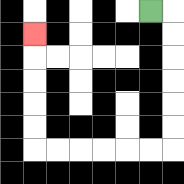{'start': '[6, 0]', 'end': '[1, 1]', 'path_directions': 'R,D,D,D,D,D,D,L,L,L,L,L,L,U,U,U,U,U', 'path_coordinates': '[[6, 0], [7, 0], [7, 1], [7, 2], [7, 3], [7, 4], [7, 5], [7, 6], [6, 6], [5, 6], [4, 6], [3, 6], [2, 6], [1, 6], [1, 5], [1, 4], [1, 3], [1, 2], [1, 1]]'}